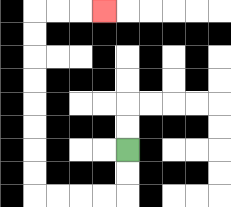{'start': '[5, 6]', 'end': '[4, 0]', 'path_directions': 'D,D,L,L,L,L,U,U,U,U,U,U,U,U,R,R,R', 'path_coordinates': '[[5, 6], [5, 7], [5, 8], [4, 8], [3, 8], [2, 8], [1, 8], [1, 7], [1, 6], [1, 5], [1, 4], [1, 3], [1, 2], [1, 1], [1, 0], [2, 0], [3, 0], [4, 0]]'}